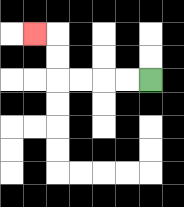{'start': '[6, 3]', 'end': '[1, 1]', 'path_directions': 'L,L,L,L,U,U,L', 'path_coordinates': '[[6, 3], [5, 3], [4, 3], [3, 3], [2, 3], [2, 2], [2, 1], [1, 1]]'}